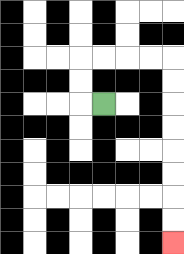{'start': '[4, 4]', 'end': '[7, 10]', 'path_directions': 'L,U,U,R,R,R,R,D,D,D,D,D,D,D,D', 'path_coordinates': '[[4, 4], [3, 4], [3, 3], [3, 2], [4, 2], [5, 2], [6, 2], [7, 2], [7, 3], [7, 4], [7, 5], [7, 6], [7, 7], [7, 8], [7, 9], [7, 10]]'}